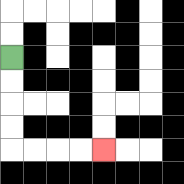{'start': '[0, 2]', 'end': '[4, 6]', 'path_directions': 'D,D,D,D,R,R,R,R', 'path_coordinates': '[[0, 2], [0, 3], [0, 4], [0, 5], [0, 6], [1, 6], [2, 6], [3, 6], [4, 6]]'}